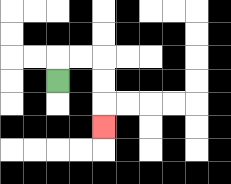{'start': '[2, 3]', 'end': '[4, 5]', 'path_directions': 'U,R,R,D,D,D', 'path_coordinates': '[[2, 3], [2, 2], [3, 2], [4, 2], [4, 3], [4, 4], [4, 5]]'}